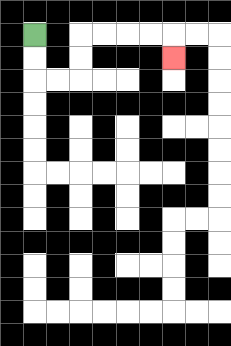{'start': '[1, 1]', 'end': '[7, 2]', 'path_directions': 'D,D,R,R,U,U,R,R,R,R,D', 'path_coordinates': '[[1, 1], [1, 2], [1, 3], [2, 3], [3, 3], [3, 2], [3, 1], [4, 1], [5, 1], [6, 1], [7, 1], [7, 2]]'}